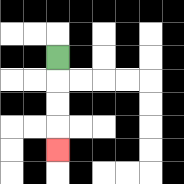{'start': '[2, 2]', 'end': '[2, 6]', 'path_directions': 'D,D,D,D', 'path_coordinates': '[[2, 2], [2, 3], [2, 4], [2, 5], [2, 6]]'}